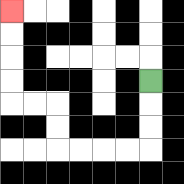{'start': '[6, 3]', 'end': '[0, 0]', 'path_directions': 'D,D,D,L,L,L,L,U,U,L,L,U,U,U,U', 'path_coordinates': '[[6, 3], [6, 4], [6, 5], [6, 6], [5, 6], [4, 6], [3, 6], [2, 6], [2, 5], [2, 4], [1, 4], [0, 4], [0, 3], [0, 2], [0, 1], [0, 0]]'}